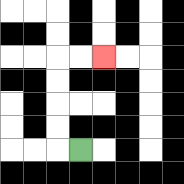{'start': '[3, 6]', 'end': '[4, 2]', 'path_directions': 'L,U,U,U,U,R,R', 'path_coordinates': '[[3, 6], [2, 6], [2, 5], [2, 4], [2, 3], [2, 2], [3, 2], [4, 2]]'}